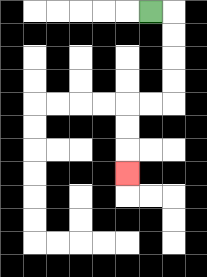{'start': '[6, 0]', 'end': '[5, 7]', 'path_directions': 'R,D,D,D,D,L,L,D,D,D', 'path_coordinates': '[[6, 0], [7, 0], [7, 1], [7, 2], [7, 3], [7, 4], [6, 4], [5, 4], [5, 5], [5, 6], [5, 7]]'}